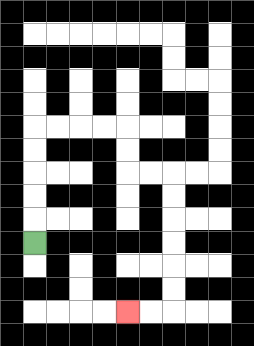{'start': '[1, 10]', 'end': '[5, 13]', 'path_directions': 'U,U,U,U,U,R,R,R,R,D,D,R,R,D,D,D,D,D,D,L,L', 'path_coordinates': '[[1, 10], [1, 9], [1, 8], [1, 7], [1, 6], [1, 5], [2, 5], [3, 5], [4, 5], [5, 5], [5, 6], [5, 7], [6, 7], [7, 7], [7, 8], [7, 9], [7, 10], [7, 11], [7, 12], [7, 13], [6, 13], [5, 13]]'}